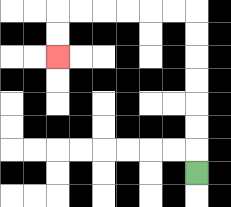{'start': '[8, 7]', 'end': '[2, 2]', 'path_directions': 'U,U,U,U,U,U,U,L,L,L,L,L,L,D,D', 'path_coordinates': '[[8, 7], [8, 6], [8, 5], [8, 4], [8, 3], [8, 2], [8, 1], [8, 0], [7, 0], [6, 0], [5, 0], [4, 0], [3, 0], [2, 0], [2, 1], [2, 2]]'}